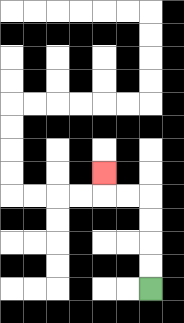{'start': '[6, 12]', 'end': '[4, 7]', 'path_directions': 'U,U,U,U,L,L,U', 'path_coordinates': '[[6, 12], [6, 11], [6, 10], [6, 9], [6, 8], [5, 8], [4, 8], [4, 7]]'}